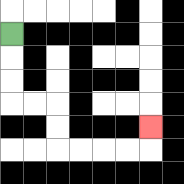{'start': '[0, 1]', 'end': '[6, 5]', 'path_directions': 'D,D,D,R,R,D,D,R,R,R,R,U', 'path_coordinates': '[[0, 1], [0, 2], [0, 3], [0, 4], [1, 4], [2, 4], [2, 5], [2, 6], [3, 6], [4, 6], [5, 6], [6, 6], [6, 5]]'}